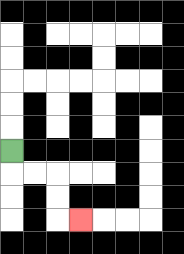{'start': '[0, 6]', 'end': '[3, 9]', 'path_directions': 'D,R,R,D,D,R', 'path_coordinates': '[[0, 6], [0, 7], [1, 7], [2, 7], [2, 8], [2, 9], [3, 9]]'}